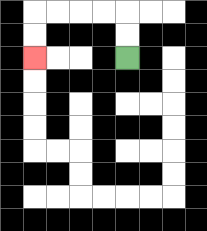{'start': '[5, 2]', 'end': '[1, 2]', 'path_directions': 'U,U,L,L,L,L,D,D', 'path_coordinates': '[[5, 2], [5, 1], [5, 0], [4, 0], [3, 0], [2, 0], [1, 0], [1, 1], [1, 2]]'}